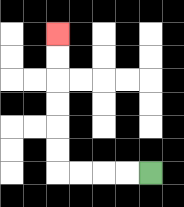{'start': '[6, 7]', 'end': '[2, 1]', 'path_directions': 'L,L,L,L,U,U,U,U,U,U', 'path_coordinates': '[[6, 7], [5, 7], [4, 7], [3, 7], [2, 7], [2, 6], [2, 5], [2, 4], [2, 3], [2, 2], [2, 1]]'}